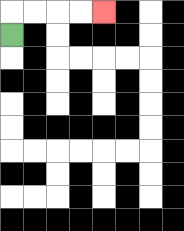{'start': '[0, 1]', 'end': '[4, 0]', 'path_directions': 'U,R,R,R,R', 'path_coordinates': '[[0, 1], [0, 0], [1, 0], [2, 0], [3, 0], [4, 0]]'}